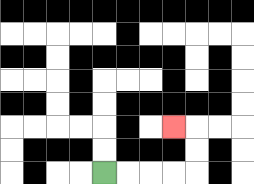{'start': '[4, 7]', 'end': '[7, 5]', 'path_directions': 'R,R,R,R,U,U,L', 'path_coordinates': '[[4, 7], [5, 7], [6, 7], [7, 7], [8, 7], [8, 6], [8, 5], [7, 5]]'}